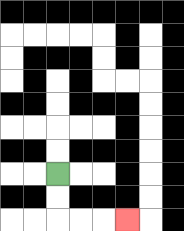{'start': '[2, 7]', 'end': '[5, 9]', 'path_directions': 'D,D,R,R,R', 'path_coordinates': '[[2, 7], [2, 8], [2, 9], [3, 9], [4, 9], [5, 9]]'}